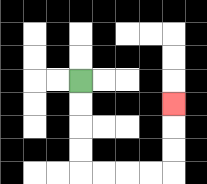{'start': '[3, 3]', 'end': '[7, 4]', 'path_directions': 'D,D,D,D,R,R,R,R,U,U,U', 'path_coordinates': '[[3, 3], [3, 4], [3, 5], [3, 6], [3, 7], [4, 7], [5, 7], [6, 7], [7, 7], [7, 6], [7, 5], [7, 4]]'}